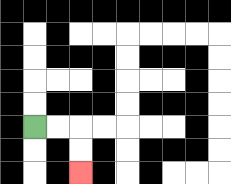{'start': '[1, 5]', 'end': '[3, 7]', 'path_directions': 'R,R,D,D', 'path_coordinates': '[[1, 5], [2, 5], [3, 5], [3, 6], [3, 7]]'}